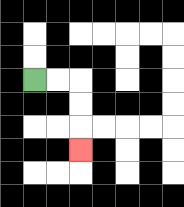{'start': '[1, 3]', 'end': '[3, 6]', 'path_directions': 'R,R,D,D,D', 'path_coordinates': '[[1, 3], [2, 3], [3, 3], [3, 4], [3, 5], [3, 6]]'}